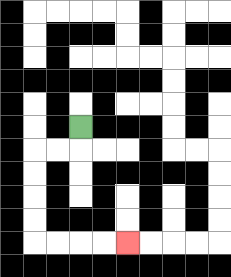{'start': '[3, 5]', 'end': '[5, 10]', 'path_directions': 'D,L,L,D,D,D,D,R,R,R,R', 'path_coordinates': '[[3, 5], [3, 6], [2, 6], [1, 6], [1, 7], [1, 8], [1, 9], [1, 10], [2, 10], [3, 10], [4, 10], [5, 10]]'}